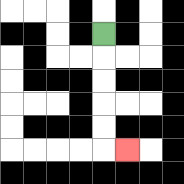{'start': '[4, 1]', 'end': '[5, 6]', 'path_directions': 'D,D,D,D,D,R', 'path_coordinates': '[[4, 1], [4, 2], [4, 3], [4, 4], [4, 5], [4, 6], [5, 6]]'}